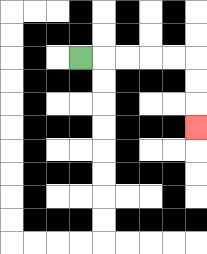{'start': '[3, 2]', 'end': '[8, 5]', 'path_directions': 'R,R,R,R,R,D,D,D', 'path_coordinates': '[[3, 2], [4, 2], [5, 2], [6, 2], [7, 2], [8, 2], [8, 3], [8, 4], [8, 5]]'}